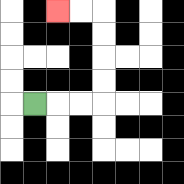{'start': '[1, 4]', 'end': '[2, 0]', 'path_directions': 'R,R,R,U,U,U,U,L,L', 'path_coordinates': '[[1, 4], [2, 4], [3, 4], [4, 4], [4, 3], [4, 2], [4, 1], [4, 0], [3, 0], [2, 0]]'}